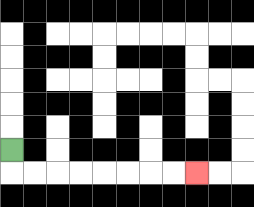{'start': '[0, 6]', 'end': '[8, 7]', 'path_directions': 'D,R,R,R,R,R,R,R,R', 'path_coordinates': '[[0, 6], [0, 7], [1, 7], [2, 7], [3, 7], [4, 7], [5, 7], [6, 7], [7, 7], [8, 7]]'}